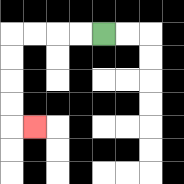{'start': '[4, 1]', 'end': '[1, 5]', 'path_directions': 'L,L,L,L,D,D,D,D,R', 'path_coordinates': '[[4, 1], [3, 1], [2, 1], [1, 1], [0, 1], [0, 2], [0, 3], [0, 4], [0, 5], [1, 5]]'}